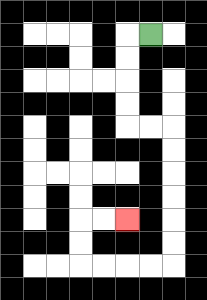{'start': '[6, 1]', 'end': '[5, 9]', 'path_directions': 'L,D,D,D,D,R,R,D,D,D,D,D,D,L,L,L,L,U,U,R,R', 'path_coordinates': '[[6, 1], [5, 1], [5, 2], [5, 3], [5, 4], [5, 5], [6, 5], [7, 5], [7, 6], [7, 7], [7, 8], [7, 9], [7, 10], [7, 11], [6, 11], [5, 11], [4, 11], [3, 11], [3, 10], [3, 9], [4, 9], [5, 9]]'}